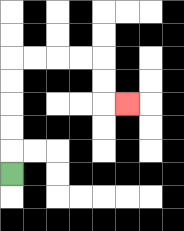{'start': '[0, 7]', 'end': '[5, 4]', 'path_directions': 'U,U,U,U,U,R,R,R,R,D,D,R', 'path_coordinates': '[[0, 7], [0, 6], [0, 5], [0, 4], [0, 3], [0, 2], [1, 2], [2, 2], [3, 2], [4, 2], [4, 3], [4, 4], [5, 4]]'}